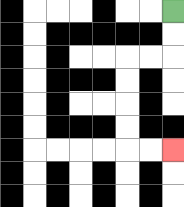{'start': '[7, 0]', 'end': '[7, 6]', 'path_directions': 'D,D,L,L,D,D,D,D,R,R', 'path_coordinates': '[[7, 0], [7, 1], [7, 2], [6, 2], [5, 2], [5, 3], [5, 4], [5, 5], [5, 6], [6, 6], [7, 6]]'}